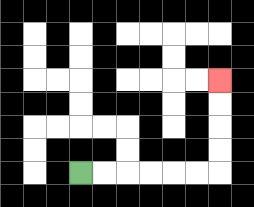{'start': '[3, 7]', 'end': '[9, 3]', 'path_directions': 'R,R,R,R,R,R,U,U,U,U', 'path_coordinates': '[[3, 7], [4, 7], [5, 7], [6, 7], [7, 7], [8, 7], [9, 7], [9, 6], [9, 5], [9, 4], [9, 3]]'}